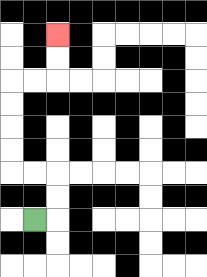{'start': '[1, 9]', 'end': '[2, 1]', 'path_directions': 'R,U,U,L,L,U,U,U,U,R,R,U,U', 'path_coordinates': '[[1, 9], [2, 9], [2, 8], [2, 7], [1, 7], [0, 7], [0, 6], [0, 5], [0, 4], [0, 3], [1, 3], [2, 3], [2, 2], [2, 1]]'}